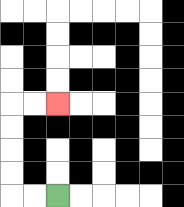{'start': '[2, 8]', 'end': '[2, 4]', 'path_directions': 'L,L,U,U,U,U,R,R', 'path_coordinates': '[[2, 8], [1, 8], [0, 8], [0, 7], [0, 6], [0, 5], [0, 4], [1, 4], [2, 4]]'}